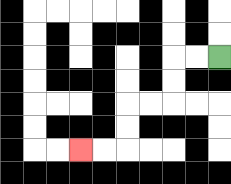{'start': '[9, 2]', 'end': '[3, 6]', 'path_directions': 'L,L,D,D,L,L,D,D,L,L', 'path_coordinates': '[[9, 2], [8, 2], [7, 2], [7, 3], [7, 4], [6, 4], [5, 4], [5, 5], [5, 6], [4, 6], [3, 6]]'}